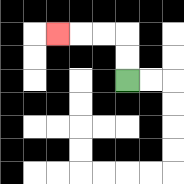{'start': '[5, 3]', 'end': '[2, 1]', 'path_directions': 'U,U,L,L,L', 'path_coordinates': '[[5, 3], [5, 2], [5, 1], [4, 1], [3, 1], [2, 1]]'}